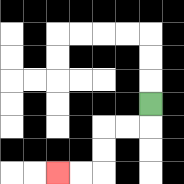{'start': '[6, 4]', 'end': '[2, 7]', 'path_directions': 'D,L,L,D,D,L,L', 'path_coordinates': '[[6, 4], [6, 5], [5, 5], [4, 5], [4, 6], [4, 7], [3, 7], [2, 7]]'}